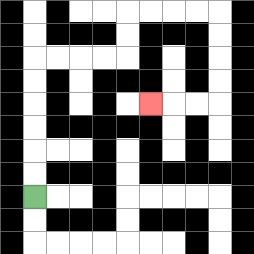{'start': '[1, 8]', 'end': '[6, 4]', 'path_directions': 'U,U,U,U,U,U,R,R,R,R,U,U,R,R,R,R,D,D,D,D,L,L,L', 'path_coordinates': '[[1, 8], [1, 7], [1, 6], [1, 5], [1, 4], [1, 3], [1, 2], [2, 2], [3, 2], [4, 2], [5, 2], [5, 1], [5, 0], [6, 0], [7, 0], [8, 0], [9, 0], [9, 1], [9, 2], [9, 3], [9, 4], [8, 4], [7, 4], [6, 4]]'}